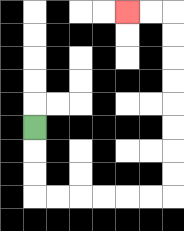{'start': '[1, 5]', 'end': '[5, 0]', 'path_directions': 'D,D,D,R,R,R,R,R,R,U,U,U,U,U,U,U,U,L,L', 'path_coordinates': '[[1, 5], [1, 6], [1, 7], [1, 8], [2, 8], [3, 8], [4, 8], [5, 8], [6, 8], [7, 8], [7, 7], [7, 6], [7, 5], [7, 4], [7, 3], [7, 2], [7, 1], [7, 0], [6, 0], [5, 0]]'}